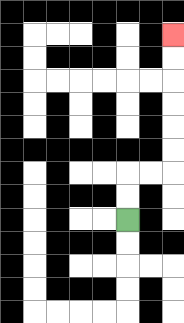{'start': '[5, 9]', 'end': '[7, 1]', 'path_directions': 'U,U,R,R,U,U,U,U,U,U', 'path_coordinates': '[[5, 9], [5, 8], [5, 7], [6, 7], [7, 7], [7, 6], [7, 5], [7, 4], [7, 3], [7, 2], [7, 1]]'}